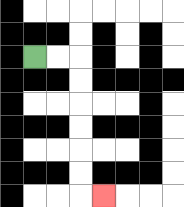{'start': '[1, 2]', 'end': '[4, 8]', 'path_directions': 'R,R,D,D,D,D,D,D,R', 'path_coordinates': '[[1, 2], [2, 2], [3, 2], [3, 3], [3, 4], [3, 5], [3, 6], [3, 7], [3, 8], [4, 8]]'}